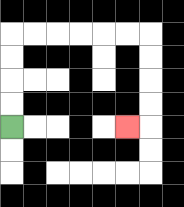{'start': '[0, 5]', 'end': '[5, 5]', 'path_directions': 'U,U,U,U,R,R,R,R,R,R,D,D,D,D,L', 'path_coordinates': '[[0, 5], [0, 4], [0, 3], [0, 2], [0, 1], [1, 1], [2, 1], [3, 1], [4, 1], [5, 1], [6, 1], [6, 2], [6, 3], [6, 4], [6, 5], [5, 5]]'}